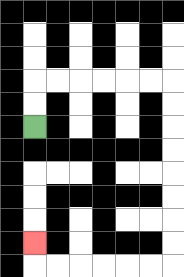{'start': '[1, 5]', 'end': '[1, 10]', 'path_directions': 'U,U,R,R,R,R,R,R,D,D,D,D,D,D,D,D,L,L,L,L,L,L,U', 'path_coordinates': '[[1, 5], [1, 4], [1, 3], [2, 3], [3, 3], [4, 3], [5, 3], [6, 3], [7, 3], [7, 4], [7, 5], [7, 6], [7, 7], [7, 8], [7, 9], [7, 10], [7, 11], [6, 11], [5, 11], [4, 11], [3, 11], [2, 11], [1, 11], [1, 10]]'}